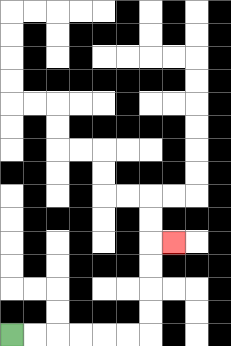{'start': '[0, 14]', 'end': '[7, 10]', 'path_directions': 'R,R,R,R,R,R,U,U,U,U,R', 'path_coordinates': '[[0, 14], [1, 14], [2, 14], [3, 14], [4, 14], [5, 14], [6, 14], [6, 13], [6, 12], [6, 11], [6, 10], [7, 10]]'}